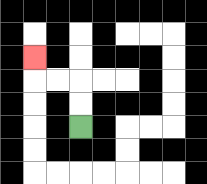{'start': '[3, 5]', 'end': '[1, 2]', 'path_directions': 'U,U,L,L,U', 'path_coordinates': '[[3, 5], [3, 4], [3, 3], [2, 3], [1, 3], [1, 2]]'}